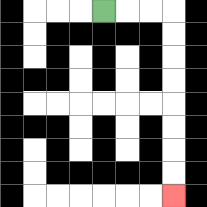{'start': '[4, 0]', 'end': '[7, 8]', 'path_directions': 'R,R,R,D,D,D,D,D,D,D,D', 'path_coordinates': '[[4, 0], [5, 0], [6, 0], [7, 0], [7, 1], [7, 2], [7, 3], [7, 4], [7, 5], [7, 6], [7, 7], [7, 8]]'}